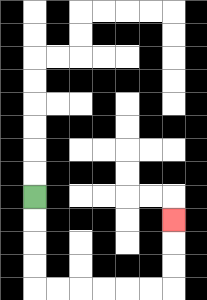{'start': '[1, 8]', 'end': '[7, 9]', 'path_directions': 'D,D,D,D,R,R,R,R,R,R,U,U,U', 'path_coordinates': '[[1, 8], [1, 9], [1, 10], [1, 11], [1, 12], [2, 12], [3, 12], [4, 12], [5, 12], [6, 12], [7, 12], [7, 11], [7, 10], [7, 9]]'}